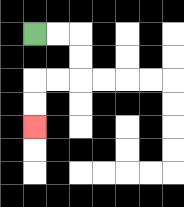{'start': '[1, 1]', 'end': '[1, 5]', 'path_directions': 'R,R,D,D,L,L,D,D', 'path_coordinates': '[[1, 1], [2, 1], [3, 1], [3, 2], [3, 3], [2, 3], [1, 3], [1, 4], [1, 5]]'}